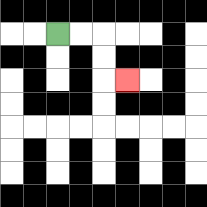{'start': '[2, 1]', 'end': '[5, 3]', 'path_directions': 'R,R,D,D,R', 'path_coordinates': '[[2, 1], [3, 1], [4, 1], [4, 2], [4, 3], [5, 3]]'}